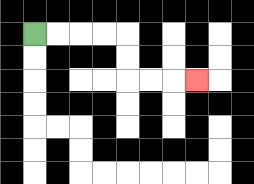{'start': '[1, 1]', 'end': '[8, 3]', 'path_directions': 'R,R,R,R,D,D,R,R,R', 'path_coordinates': '[[1, 1], [2, 1], [3, 1], [4, 1], [5, 1], [5, 2], [5, 3], [6, 3], [7, 3], [8, 3]]'}